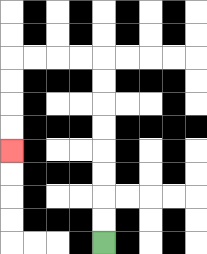{'start': '[4, 10]', 'end': '[0, 6]', 'path_directions': 'U,U,U,U,U,U,U,U,L,L,L,L,D,D,D,D', 'path_coordinates': '[[4, 10], [4, 9], [4, 8], [4, 7], [4, 6], [4, 5], [4, 4], [4, 3], [4, 2], [3, 2], [2, 2], [1, 2], [0, 2], [0, 3], [0, 4], [0, 5], [0, 6]]'}